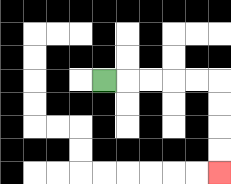{'start': '[4, 3]', 'end': '[9, 7]', 'path_directions': 'R,R,R,R,R,D,D,D,D', 'path_coordinates': '[[4, 3], [5, 3], [6, 3], [7, 3], [8, 3], [9, 3], [9, 4], [9, 5], [9, 6], [9, 7]]'}